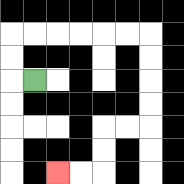{'start': '[1, 3]', 'end': '[2, 7]', 'path_directions': 'L,U,U,R,R,R,R,R,R,D,D,D,D,L,L,D,D,L,L', 'path_coordinates': '[[1, 3], [0, 3], [0, 2], [0, 1], [1, 1], [2, 1], [3, 1], [4, 1], [5, 1], [6, 1], [6, 2], [6, 3], [6, 4], [6, 5], [5, 5], [4, 5], [4, 6], [4, 7], [3, 7], [2, 7]]'}